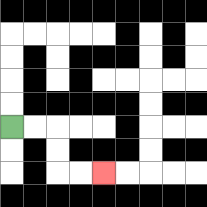{'start': '[0, 5]', 'end': '[4, 7]', 'path_directions': 'R,R,D,D,R,R', 'path_coordinates': '[[0, 5], [1, 5], [2, 5], [2, 6], [2, 7], [3, 7], [4, 7]]'}